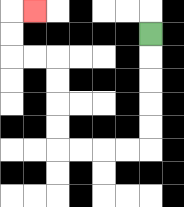{'start': '[6, 1]', 'end': '[1, 0]', 'path_directions': 'D,D,D,D,D,L,L,L,L,U,U,U,U,L,L,U,U,R', 'path_coordinates': '[[6, 1], [6, 2], [6, 3], [6, 4], [6, 5], [6, 6], [5, 6], [4, 6], [3, 6], [2, 6], [2, 5], [2, 4], [2, 3], [2, 2], [1, 2], [0, 2], [0, 1], [0, 0], [1, 0]]'}